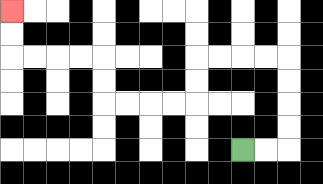{'start': '[10, 6]', 'end': '[0, 0]', 'path_directions': 'R,R,U,U,U,U,L,L,L,L,D,D,L,L,L,L,U,U,L,L,L,L,U,U', 'path_coordinates': '[[10, 6], [11, 6], [12, 6], [12, 5], [12, 4], [12, 3], [12, 2], [11, 2], [10, 2], [9, 2], [8, 2], [8, 3], [8, 4], [7, 4], [6, 4], [5, 4], [4, 4], [4, 3], [4, 2], [3, 2], [2, 2], [1, 2], [0, 2], [0, 1], [0, 0]]'}